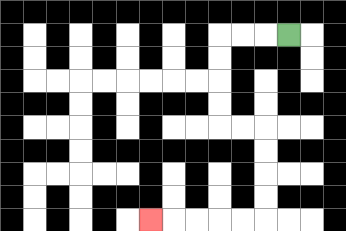{'start': '[12, 1]', 'end': '[6, 9]', 'path_directions': 'L,L,L,D,D,D,D,R,R,D,D,D,D,L,L,L,L,L', 'path_coordinates': '[[12, 1], [11, 1], [10, 1], [9, 1], [9, 2], [9, 3], [9, 4], [9, 5], [10, 5], [11, 5], [11, 6], [11, 7], [11, 8], [11, 9], [10, 9], [9, 9], [8, 9], [7, 9], [6, 9]]'}